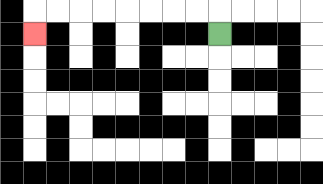{'start': '[9, 1]', 'end': '[1, 1]', 'path_directions': 'U,L,L,L,L,L,L,L,L,D', 'path_coordinates': '[[9, 1], [9, 0], [8, 0], [7, 0], [6, 0], [5, 0], [4, 0], [3, 0], [2, 0], [1, 0], [1, 1]]'}